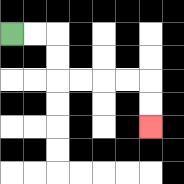{'start': '[0, 1]', 'end': '[6, 5]', 'path_directions': 'R,R,D,D,R,R,R,R,D,D', 'path_coordinates': '[[0, 1], [1, 1], [2, 1], [2, 2], [2, 3], [3, 3], [4, 3], [5, 3], [6, 3], [6, 4], [6, 5]]'}